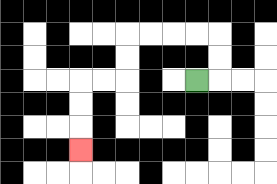{'start': '[8, 3]', 'end': '[3, 6]', 'path_directions': 'R,U,U,L,L,L,L,D,D,L,L,D,D,D', 'path_coordinates': '[[8, 3], [9, 3], [9, 2], [9, 1], [8, 1], [7, 1], [6, 1], [5, 1], [5, 2], [5, 3], [4, 3], [3, 3], [3, 4], [3, 5], [3, 6]]'}